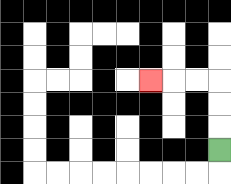{'start': '[9, 6]', 'end': '[6, 3]', 'path_directions': 'U,U,U,L,L,L', 'path_coordinates': '[[9, 6], [9, 5], [9, 4], [9, 3], [8, 3], [7, 3], [6, 3]]'}